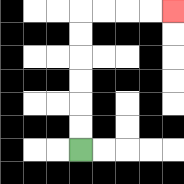{'start': '[3, 6]', 'end': '[7, 0]', 'path_directions': 'U,U,U,U,U,U,R,R,R,R', 'path_coordinates': '[[3, 6], [3, 5], [3, 4], [3, 3], [3, 2], [3, 1], [3, 0], [4, 0], [5, 0], [6, 0], [7, 0]]'}